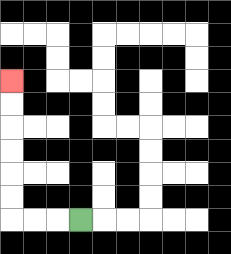{'start': '[3, 9]', 'end': '[0, 3]', 'path_directions': 'L,L,L,U,U,U,U,U,U', 'path_coordinates': '[[3, 9], [2, 9], [1, 9], [0, 9], [0, 8], [0, 7], [0, 6], [0, 5], [0, 4], [0, 3]]'}